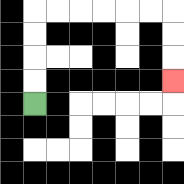{'start': '[1, 4]', 'end': '[7, 3]', 'path_directions': 'U,U,U,U,R,R,R,R,R,R,D,D,D', 'path_coordinates': '[[1, 4], [1, 3], [1, 2], [1, 1], [1, 0], [2, 0], [3, 0], [4, 0], [5, 0], [6, 0], [7, 0], [7, 1], [7, 2], [7, 3]]'}